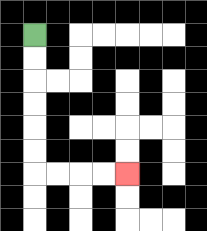{'start': '[1, 1]', 'end': '[5, 7]', 'path_directions': 'D,D,D,D,D,D,R,R,R,R', 'path_coordinates': '[[1, 1], [1, 2], [1, 3], [1, 4], [1, 5], [1, 6], [1, 7], [2, 7], [3, 7], [4, 7], [5, 7]]'}